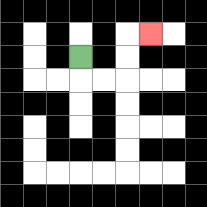{'start': '[3, 2]', 'end': '[6, 1]', 'path_directions': 'D,R,R,U,U,R', 'path_coordinates': '[[3, 2], [3, 3], [4, 3], [5, 3], [5, 2], [5, 1], [6, 1]]'}